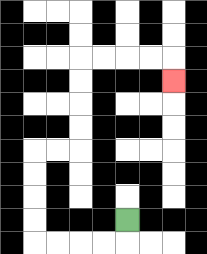{'start': '[5, 9]', 'end': '[7, 3]', 'path_directions': 'D,L,L,L,L,U,U,U,U,R,R,U,U,U,U,R,R,R,R,D', 'path_coordinates': '[[5, 9], [5, 10], [4, 10], [3, 10], [2, 10], [1, 10], [1, 9], [1, 8], [1, 7], [1, 6], [2, 6], [3, 6], [3, 5], [3, 4], [3, 3], [3, 2], [4, 2], [5, 2], [6, 2], [7, 2], [7, 3]]'}